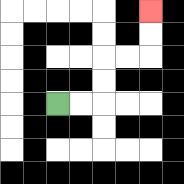{'start': '[2, 4]', 'end': '[6, 0]', 'path_directions': 'R,R,U,U,R,R,U,U', 'path_coordinates': '[[2, 4], [3, 4], [4, 4], [4, 3], [4, 2], [5, 2], [6, 2], [6, 1], [6, 0]]'}